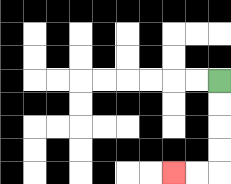{'start': '[9, 3]', 'end': '[7, 7]', 'path_directions': 'D,D,D,D,L,L', 'path_coordinates': '[[9, 3], [9, 4], [9, 5], [9, 6], [9, 7], [8, 7], [7, 7]]'}